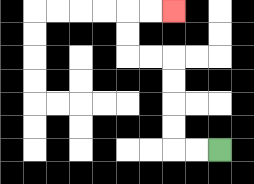{'start': '[9, 6]', 'end': '[7, 0]', 'path_directions': 'L,L,U,U,U,U,L,L,U,U,R,R', 'path_coordinates': '[[9, 6], [8, 6], [7, 6], [7, 5], [7, 4], [7, 3], [7, 2], [6, 2], [5, 2], [5, 1], [5, 0], [6, 0], [7, 0]]'}